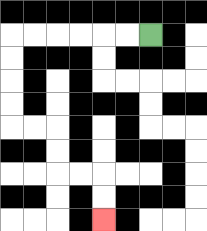{'start': '[6, 1]', 'end': '[4, 9]', 'path_directions': 'L,L,L,L,L,L,D,D,D,D,R,R,D,D,R,R,D,D', 'path_coordinates': '[[6, 1], [5, 1], [4, 1], [3, 1], [2, 1], [1, 1], [0, 1], [0, 2], [0, 3], [0, 4], [0, 5], [1, 5], [2, 5], [2, 6], [2, 7], [3, 7], [4, 7], [4, 8], [4, 9]]'}